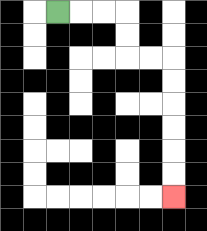{'start': '[2, 0]', 'end': '[7, 8]', 'path_directions': 'R,R,R,D,D,R,R,D,D,D,D,D,D', 'path_coordinates': '[[2, 0], [3, 0], [4, 0], [5, 0], [5, 1], [5, 2], [6, 2], [7, 2], [7, 3], [7, 4], [7, 5], [7, 6], [7, 7], [7, 8]]'}